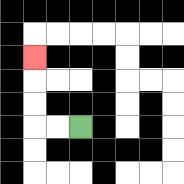{'start': '[3, 5]', 'end': '[1, 2]', 'path_directions': 'L,L,U,U,U', 'path_coordinates': '[[3, 5], [2, 5], [1, 5], [1, 4], [1, 3], [1, 2]]'}